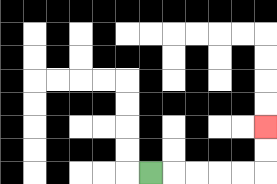{'start': '[6, 7]', 'end': '[11, 5]', 'path_directions': 'R,R,R,R,R,U,U', 'path_coordinates': '[[6, 7], [7, 7], [8, 7], [9, 7], [10, 7], [11, 7], [11, 6], [11, 5]]'}